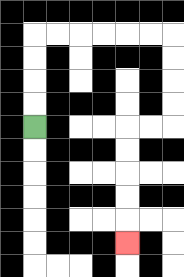{'start': '[1, 5]', 'end': '[5, 10]', 'path_directions': 'U,U,U,U,R,R,R,R,R,R,D,D,D,D,L,L,D,D,D,D,D', 'path_coordinates': '[[1, 5], [1, 4], [1, 3], [1, 2], [1, 1], [2, 1], [3, 1], [4, 1], [5, 1], [6, 1], [7, 1], [7, 2], [7, 3], [7, 4], [7, 5], [6, 5], [5, 5], [5, 6], [5, 7], [5, 8], [5, 9], [5, 10]]'}